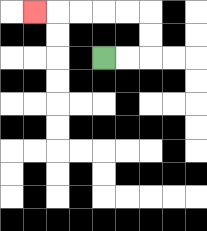{'start': '[4, 2]', 'end': '[1, 0]', 'path_directions': 'R,R,U,U,L,L,L,L,L', 'path_coordinates': '[[4, 2], [5, 2], [6, 2], [6, 1], [6, 0], [5, 0], [4, 0], [3, 0], [2, 0], [1, 0]]'}